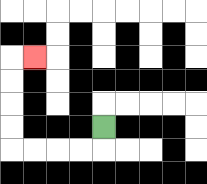{'start': '[4, 5]', 'end': '[1, 2]', 'path_directions': 'D,L,L,L,L,U,U,U,U,R', 'path_coordinates': '[[4, 5], [4, 6], [3, 6], [2, 6], [1, 6], [0, 6], [0, 5], [0, 4], [0, 3], [0, 2], [1, 2]]'}